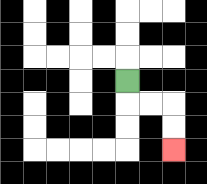{'start': '[5, 3]', 'end': '[7, 6]', 'path_directions': 'D,R,R,D,D', 'path_coordinates': '[[5, 3], [5, 4], [6, 4], [7, 4], [7, 5], [7, 6]]'}